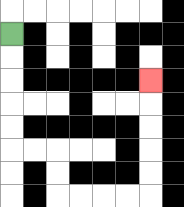{'start': '[0, 1]', 'end': '[6, 3]', 'path_directions': 'D,D,D,D,D,R,R,D,D,R,R,R,R,U,U,U,U,U', 'path_coordinates': '[[0, 1], [0, 2], [0, 3], [0, 4], [0, 5], [0, 6], [1, 6], [2, 6], [2, 7], [2, 8], [3, 8], [4, 8], [5, 8], [6, 8], [6, 7], [6, 6], [6, 5], [6, 4], [6, 3]]'}